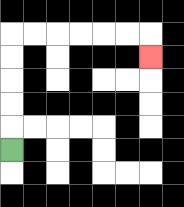{'start': '[0, 6]', 'end': '[6, 2]', 'path_directions': 'U,U,U,U,U,R,R,R,R,R,R,D', 'path_coordinates': '[[0, 6], [0, 5], [0, 4], [0, 3], [0, 2], [0, 1], [1, 1], [2, 1], [3, 1], [4, 1], [5, 1], [6, 1], [6, 2]]'}